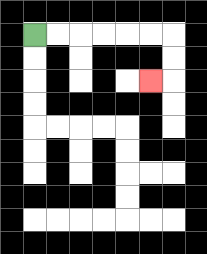{'start': '[1, 1]', 'end': '[6, 3]', 'path_directions': 'R,R,R,R,R,R,D,D,L', 'path_coordinates': '[[1, 1], [2, 1], [3, 1], [4, 1], [5, 1], [6, 1], [7, 1], [7, 2], [7, 3], [6, 3]]'}